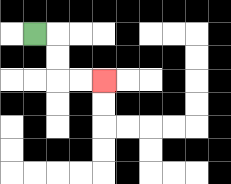{'start': '[1, 1]', 'end': '[4, 3]', 'path_directions': 'R,D,D,R,R', 'path_coordinates': '[[1, 1], [2, 1], [2, 2], [2, 3], [3, 3], [4, 3]]'}